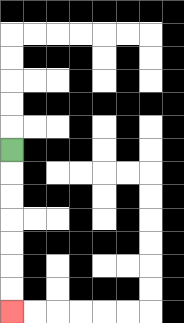{'start': '[0, 6]', 'end': '[0, 13]', 'path_directions': 'D,D,D,D,D,D,D', 'path_coordinates': '[[0, 6], [0, 7], [0, 8], [0, 9], [0, 10], [0, 11], [0, 12], [0, 13]]'}